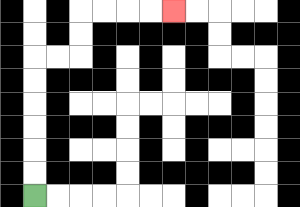{'start': '[1, 8]', 'end': '[7, 0]', 'path_directions': 'U,U,U,U,U,U,R,R,U,U,R,R,R,R', 'path_coordinates': '[[1, 8], [1, 7], [1, 6], [1, 5], [1, 4], [1, 3], [1, 2], [2, 2], [3, 2], [3, 1], [3, 0], [4, 0], [5, 0], [6, 0], [7, 0]]'}